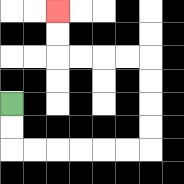{'start': '[0, 4]', 'end': '[2, 0]', 'path_directions': 'D,D,R,R,R,R,R,R,U,U,U,U,L,L,L,L,U,U', 'path_coordinates': '[[0, 4], [0, 5], [0, 6], [1, 6], [2, 6], [3, 6], [4, 6], [5, 6], [6, 6], [6, 5], [6, 4], [6, 3], [6, 2], [5, 2], [4, 2], [3, 2], [2, 2], [2, 1], [2, 0]]'}